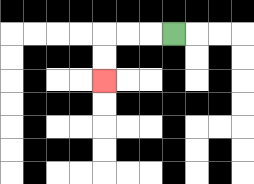{'start': '[7, 1]', 'end': '[4, 3]', 'path_directions': 'L,L,L,D,D', 'path_coordinates': '[[7, 1], [6, 1], [5, 1], [4, 1], [4, 2], [4, 3]]'}